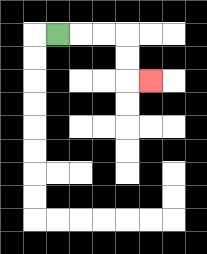{'start': '[2, 1]', 'end': '[6, 3]', 'path_directions': 'R,R,R,D,D,R', 'path_coordinates': '[[2, 1], [3, 1], [4, 1], [5, 1], [5, 2], [5, 3], [6, 3]]'}